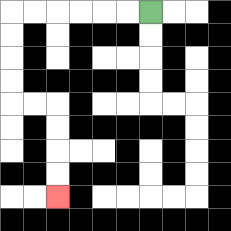{'start': '[6, 0]', 'end': '[2, 8]', 'path_directions': 'L,L,L,L,L,L,D,D,D,D,R,R,D,D,D,D', 'path_coordinates': '[[6, 0], [5, 0], [4, 0], [3, 0], [2, 0], [1, 0], [0, 0], [0, 1], [0, 2], [0, 3], [0, 4], [1, 4], [2, 4], [2, 5], [2, 6], [2, 7], [2, 8]]'}